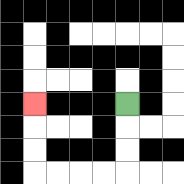{'start': '[5, 4]', 'end': '[1, 4]', 'path_directions': 'D,D,D,L,L,L,L,U,U,U', 'path_coordinates': '[[5, 4], [5, 5], [5, 6], [5, 7], [4, 7], [3, 7], [2, 7], [1, 7], [1, 6], [1, 5], [1, 4]]'}